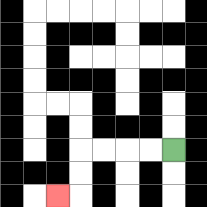{'start': '[7, 6]', 'end': '[2, 8]', 'path_directions': 'L,L,L,L,D,D,L', 'path_coordinates': '[[7, 6], [6, 6], [5, 6], [4, 6], [3, 6], [3, 7], [3, 8], [2, 8]]'}